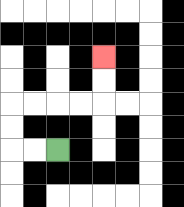{'start': '[2, 6]', 'end': '[4, 2]', 'path_directions': 'L,L,U,U,R,R,R,R,U,U', 'path_coordinates': '[[2, 6], [1, 6], [0, 6], [0, 5], [0, 4], [1, 4], [2, 4], [3, 4], [4, 4], [4, 3], [4, 2]]'}